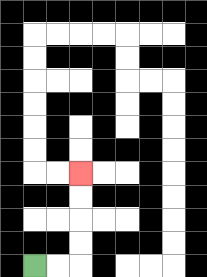{'start': '[1, 11]', 'end': '[3, 7]', 'path_directions': 'R,R,U,U,U,U', 'path_coordinates': '[[1, 11], [2, 11], [3, 11], [3, 10], [3, 9], [3, 8], [3, 7]]'}